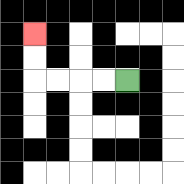{'start': '[5, 3]', 'end': '[1, 1]', 'path_directions': 'L,L,L,L,U,U', 'path_coordinates': '[[5, 3], [4, 3], [3, 3], [2, 3], [1, 3], [1, 2], [1, 1]]'}